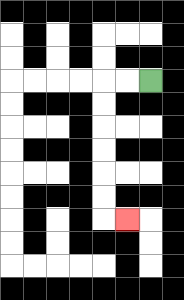{'start': '[6, 3]', 'end': '[5, 9]', 'path_directions': 'L,L,D,D,D,D,D,D,R', 'path_coordinates': '[[6, 3], [5, 3], [4, 3], [4, 4], [4, 5], [4, 6], [4, 7], [4, 8], [4, 9], [5, 9]]'}